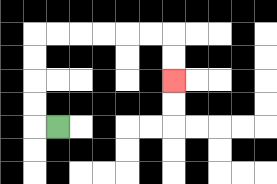{'start': '[2, 5]', 'end': '[7, 3]', 'path_directions': 'L,U,U,U,U,R,R,R,R,R,R,D,D', 'path_coordinates': '[[2, 5], [1, 5], [1, 4], [1, 3], [1, 2], [1, 1], [2, 1], [3, 1], [4, 1], [5, 1], [6, 1], [7, 1], [7, 2], [7, 3]]'}